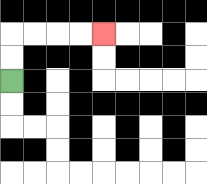{'start': '[0, 3]', 'end': '[4, 1]', 'path_directions': 'U,U,R,R,R,R', 'path_coordinates': '[[0, 3], [0, 2], [0, 1], [1, 1], [2, 1], [3, 1], [4, 1]]'}